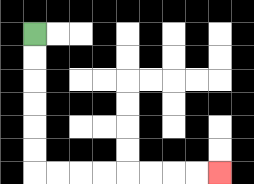{'start': '[1, 1]', 'end': '[9, 7]', 'path_directions': 'D,D,D,D,D,D,R,R,R,R,R,R,R,R', 'path_coordinates': '[[1, 1], [1, 2], [1, 3], [1, 4], [1, 5], [1, 6], [1, 7], [2, 7], [3, 7], [4, 7], [5, 7], [6, 7], [7, 7], [8, 7], [9, 7]]'}